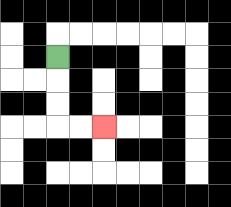{'start': '[2, 2]', 'end': '[4, 5]', 'path_directions': 'D,D,D,R,R', 'path_coordinates': '[[2, 2], [2, 3], [2, 4], [2, 5], [3, 5], [4, 5]]'}